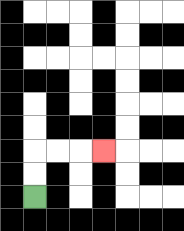{'start': '[1, 8]', 'end': '[4, 6]', 'path_directions': 'U,U,R,R,R', 'path_coordinates': '[[1, 8], [1, 7], [1, 6], [2, 6], [3, 6], [4, 6]]'}